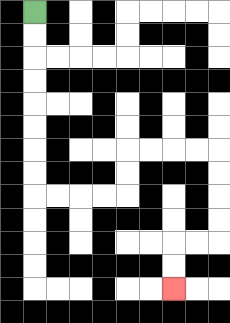{'start': '[1, 0]', 'end': '[7, 12]', 'path_directions': 'D,D,D,D,D,D,D,D,R,R,R,R,U,U,R,R,R,R,D,D,D,D,L,L,D,D', 'path_coordinates': '[[1, 0], [1, 1], [1, 2], [1, 3], [1, 4], [1, 5], [1, 6], [1, 7], [1, 8], [2, 8], [3, 8], [4, 8], [5, 8], [5, 7], [5, 6], [6, 6], [7, 6], [8, 6], [9, 6], [9, 7], [9, 8], [9, 9], [9, 10], [8, 10], [7, 10], [7, 11], [7, 12]]'}